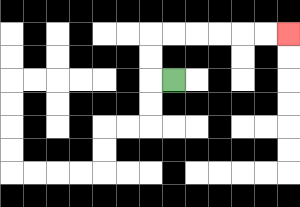{'start': '[7, 3]', 'end': '[12, 1]', 'path_directions': 'L,U,U,R,R,R,R,R,R', 'path_coordinates': '[[7, 3], [6, 3], [6, 2], [6, 1], [7, 1], [8, 1], [9, 1], [10, 1], [11, 1], [12, 1]]'}